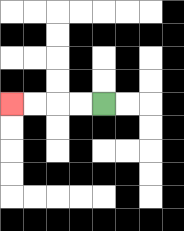{'start': '[4, 4]', 'end': '[0, 4]', 'path_directions': 'L,L,L,L', 'path_coordinates': '[[4, 4], [3, 4], [2, 4], [1, 4], [0, 4]]'}